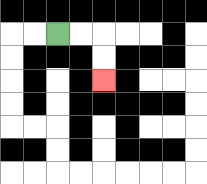{'start': '[2, 1]', 'end': '[4, 3]', 'path_directions': 'R,R,D,D', 'path_coordinates': '[[2, 1], [3, 1], [4, 1], [4, 2], [4, 3]]'}